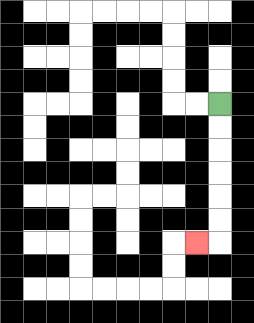{'start': '[9, 4]', 'end': '[8, 10]', 'path_directions': 'D,D,D,D,D,D,L', 'path_coordinates': '[[9, 4], [9, 5], [9, 6], [9, 7], [9, 8], [9, 9], [9, 10], [8, 10]]'}